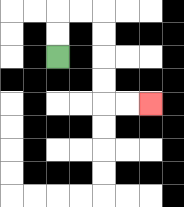{'start': '[2, 2]', 'end': '[6, 4]', 'path_directions': 'U,U,R,R,D,D,D,D,R,R', 'path_coordinates': '[[2, 2], [2, 1], [2, 0], [3, 0], [4, 0], [4, 1], [4, 2], [4, 3], [4, 4], [5, 4], [6, 4]]'}